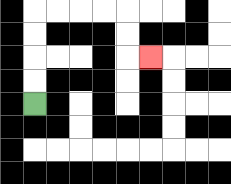{'start': '[1, 4]', 'end': '[6, 2]', 'path_directions': 'U,U,U,U,R,R,R,R,D,D,R', 'path_coordinates': '[[1, 4], [1, 3], [1, 2], [1, 1], [1, 0], [2, 0], [3, 0], [4, 0], [5, 0], [5, 1], [5, 2], [6, 2]]'}